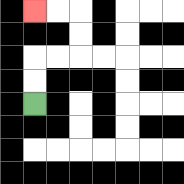{'start': '[1, 4]', 'end': '[1, 0]', 'path_directions': 'U,U,R,R,U,U,L,L', 'path_coordinates': '[[1, 4], [1, 3], [1, 2], [2, 2], [3, 2], [3, 1], [3, 0], [2, 0], [1, 0]]'}